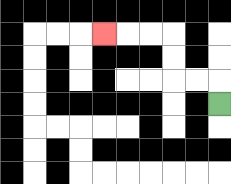{'start': '[9, 4]', 'end': '[4, 1]', 'path_directions': 'U,L,L,U,U,L,L,L', 'path_coordinates': '[[9, 4], [9, 3], [8, 3], [7, 3], [7, 2], [7, 1], [6, 1], [5, 1], [4, 1]]'}